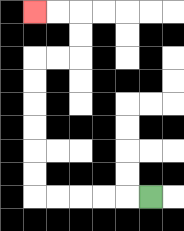{'start': '[6, 8]', 'end': '[1, 0]', 'path_directions': 'L,L,L,L,L,U,U,U,U,U,U,R,R,U,U,L,L', 'path_coordinates': '[[6, 8], [5, 8], [4, 8], [3, 8], [2, 8], [1, 8], [1, 7], [1, 6], [1, 5], [1, 4], [1, 3], [1, 2], [2, 2], [3, 2], [3, 1], [3, 0], [2, 0], [1, 0]]'}